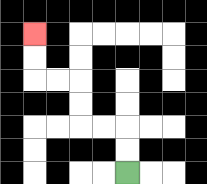{'start': '[5, 7]', 'end': '[1, 1]', 'path_directions': 'U,U,L,L,U,U,L,L,U,U', 'path_coordinates': '[[5, 7], [5, 6], [5, 5], [4, 5], [3, 5], [3, 4], [3, 3], [2, 3], [1, 3], [1, 2], [1, 1]]'}